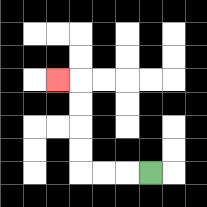{'start': '[6, 7]', 'end': '[2, 3]', 'path_directions': 'L,L,L,U,U,U,U,L', 'path_coordinates': '[[6, 7], [5, 7], [4, 7], [3, 7], [3, 6], [3, 5], [3, 4], [3, 3], [2, 3]]'}